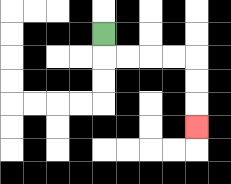{'start': '[4, 1]', 'end': '[8, 5]', 'path_directions': 'D,R,R,R,R,D,D,D', 'path_coordinates': '[[4, 1], [4, 2], [5, 2], [6, 2], [7, 2], [8, 2], [8, 3], [8, 4], [8, 5]]'}